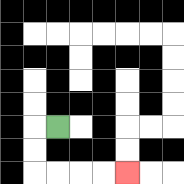{'start': '[2, 5]', 'end': '[5, 7]', 'path_directions': 'L,D,D,R,R,R,R', 'path_coordinates': '[[2, 5], [1, 5], [1, 6], [1, 7], [2, 7], [3, 7], [4, 7], [5, 7]]'}